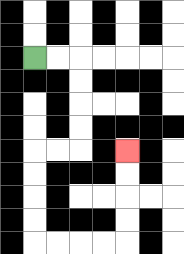{'start': '[1, 2]', 'end': '[5, 6]', 'path_directions': 'R,R,D,D,D,D,L,L,D,D,D,D,R,R,R,R,U,U,U,U', 'path_coordinates': '[[1, 2], [2, 2], [3, 2], [3, 3], [3, 4], [3, 5], [3, 6], [2, 6], [1, 6], [1, 7], [1, 8], [1, 9], [1, 10], [2, 10], [3, 10], [4, 10], [5, 10], [5, 9], [5, 8], [5, 7], [5, 6]]'}